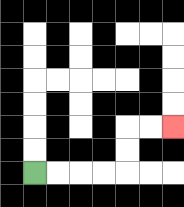{'start': '[1, 7]', 'end': '[7, 5]', 'path_directions': 'R,R,R,R,U,U,R,R', 'path_coordinates': '[[1, 7], [2, 7], [3, 7], [4, 7], [5, 7], [5, 6], [5, 5], [6, 5], [7, 5]]'}